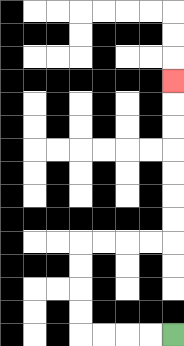{'start': '[7, 14]', 'end': '[7, 3]', 'path_directions': 'L,L,L,L,U,U,U,U,R,R,R,R,U,U,U,U,U,U,U', 'path_coordinates': '[[7, 14], [6, 14], [5, 14], [4, 14], [3, 14], [3, 13], [3, 12], [3, 11], [3, 10], [4, 10], [5, 10], [6, 10], [7, 10], [7, 9], [7, 8], [7, 7], [7, 6], [7, 5], [7, 4], [7, 3]]'}